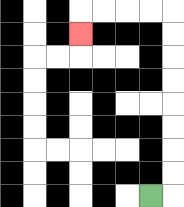{'start': '[6, 8]', 'end': '[3, 1]', 'path_directions': 'R,U,U,U,U,U,U,U,U,L,L,L,L,D', 'path_coordinates': '[[6, 8], [7, 8], [7, 7], [7, 6], [7, 5], [7, 4], [7, 3], [7, 2], [7, 1], [7, 0], [6, 0], [5, 0], [4, 0], [3, 0], [3, 1]]'}